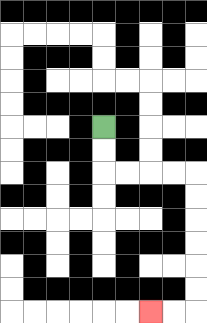{'start': '[4, 5]', 'end': '[6, 13]', 'path_directions': 'D,D,R,R,R,R,D,D,D,D,D,D,L,L', 'path_coordinates': '[[4, 5], [4, 6], [4, 7], [5, 7], [6, 7], [7, 7], [8, 7], [8, 8], [8, 9], [8, 10], [8, 11], [8, 12], [8, 13], [7, 13], [6, 13]]'}